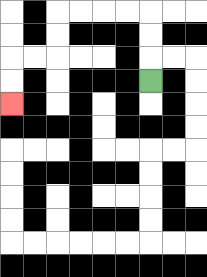{'start': '[6, 3]', 'end': '[0, 4]', 'path_directions': 'U,U,U,L,L,L,L,D,D,L,L,D,D', 'path_coordinates': '[[6, 3], [6, 2], [6, 1], [6, 0], [5, 0], [4, 0], [3, 0], [2, 0], [2, 1], [2, 2], [1, 2], [0, 2], [0, 3], [0, 4]]'}